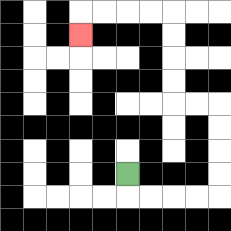{'start': '[5, 7]', 'end': '[3, 1]', 'path_directions': 'D,R,R,R,R,U,U,U,U,L,L,U,U,U,U,L,L,L,L,D', 'path_coordinates': '[[5, 7], [5, 8], [6, 8], [7, 8], [8, 8], [9, 8], [9, 7], [9, 6], [9, 5], [9, 4], [8, 4], [7, 4], [7, 3], [7, 2], [7, 1], [7, 0], [6, 0], [5, 0], [4, 0], [3, 0], [3, 1]]'}